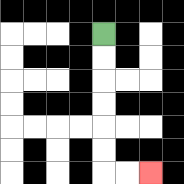{'start': '[4, 1]', 'end': '[6, 7]', 'path_directions': 'D,D,D,D,D,D,R,R', 'path_coordinates': '[[4, 1], [4, 2], [4, 3], [4, 4], [4, 5], [4, 6], [4, 7], [5, 7], [6, 7]]'}